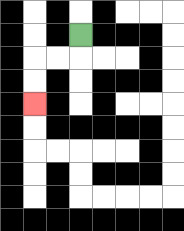{'start': '[3, 1]', 'end': '[1, 4]', 'path_directions': 'D,L,L,D,D', 'path_coordinates': '[[3, 1], [3, 2], [2, 2], [1, 2], [1, 3], [1, 4]]'}